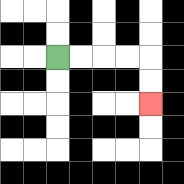{'start': '[2, 2]', 'end': '[6, 4]', 'path_directions': 'R,R,R,R,D,D', 'path_coordinates': '[[2, 2], [3, 2], [4, 2], [5, 2], [6, 2], [6, 3], [6, 4]]'}